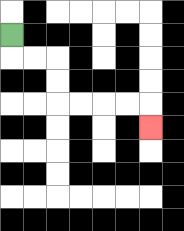{'start': '[0, 1]', 'end': '[6, 5]', 'path_directions': 'D,R,R,D,D,R,R,R,R,D', 'path_coordinates': '[[0, 1], [0, 2], [1, 2], [2, 2], [2, 3], [2, 4], [3, 4], [4, 4], [5, 4], [6, 4], [6, 5]]'}